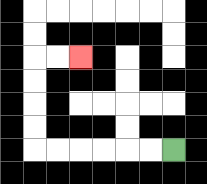{'start': '[7, 6]', 'end': '[3, 2]', 'path_directions': 'L,L,L,L,L,L,U,U,U,U,R,R', 'path_coordinates': '[[7, 6], [6, 6], [5, 6], [4, 6], [3, 6], [2, 6], [1, 6], [1, 5], [1, 4], [1, 3], [1, 2], [2, 2], [3, 2]]'}